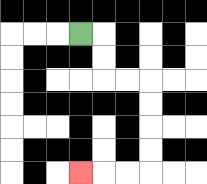{'start': '[3, 1]', 'end': '[3, 7]', 'path_directions': 'R,D,D,R,R,D,D,D,D,L,L,L', 'path_coordinates': '[[3, 1], [4, 1], [4, 2], [4, 3], [5, 3], [6, 3], [6, 4], [6, 5], [6, 6], [6, 7], [5, 7], [4, 7], [3, 7]]'}